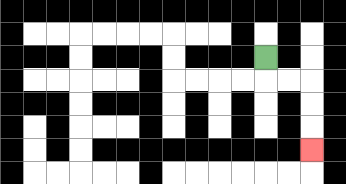{'start': '[11, 2]', 'end': '[13, 6]', 'path_directions': 'D,R,R,D,D,D', 'path_coordinates': '[[11, 2], [11, 3], [12, 3], [13, 3], [13, 4], [13, 5], [13, 6]]'}